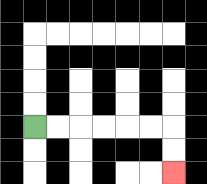{'start': '[1, 5]', 'end': '[7, 7]', 'path_directions': 'R,R,R,R,R,R,D,D', 'path_coordinates': '[[1, 5], [2, 5], [3, 5], [4, 5], [5, 5], [6, 5], [7, 5], [7, 6], [7, 7]]'}